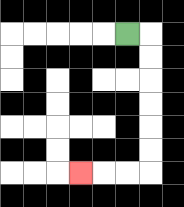{'start': '[5, 1]', 'end': '[3, 7]', 'path_directions': 'R,D,D,D,D,D,D,L,L,L', 'path_coordinates': '[[5, 1], [6, 1], [6, 2], [6, 3], [6, 4], [6, 5], [6, 6], [6, 7], [5, 7], [4, 7], [3, 7]]'}